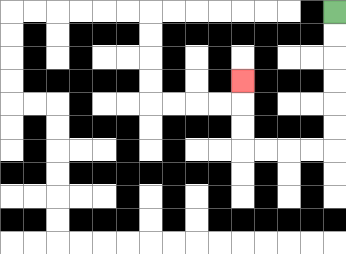{'start': '[14, 0]', 'end': '[10, 3]', 'path_directions': 'D,D,D,D,D,D,L,L,L,L,U,U,U', 'path_coordinates': '[[14, 0], [14, 1], [14, 2], [14, 3], [14, 4], [14, 5], [14, 6], [13, 6], [12, 6], [11, 6], [10, 6], [10, 5], [10, 4], [10, 3]]'}